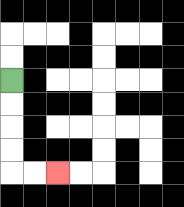{'start': '[0, 3]', 'end': '[2, 7]', 'path_directions': 'D,D,D,D,R,R', 'path_coordinates': '[[0, 3], [0, 4], [0, 5], [0, 6], [0, 7], [1, 7], [2, 7]]'}